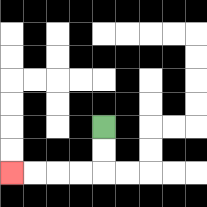{'start': '[4, 5]', 'end': '[0, 7]', 'path_directions': 'D,D,L,L,L,L', 'path_coordinates': '[[4, 5], [4, 6], [4, 7], [3, 7], [2, 7], [1, 7], [0, 7]]'}